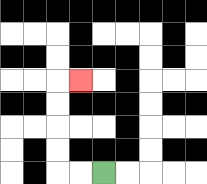{'start': '[4, 7]', 'end': '[3, 3]', 'path_directions': 'L,L,U,U,U,U,R', 'path_coordinates': '[[4, 7], [3, 7], [2, 7], [2, 6], [2, 5], [2, 4], [2, 3], [3, 3]]'}